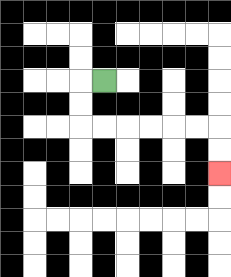{'start': '[4, 3]', 'end': '[9, 7]', 'path_directions': 'L,D,D,R,R,R,R,R,R,D,D', 'path_coordinates': '[[4, 3], [3, 3], [3, 4], [3, 5], [4, 5], [5, 5], [6, 5], [7, 5], [8, 5], [9, 5], [9, 6], [9, 7]]'}